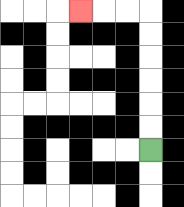{'start': '[6, 6]', 'end': '[3, 0]', 'path_directions': 'U,U,U,U,U,U,L,L,L', 'path_coordinates': '[[6, 6], [6, 5], [6, 4], [6, 3], [6, 2], [6, 1], [6, 0], [5, 0], [4, 0], [3, 0]]'}